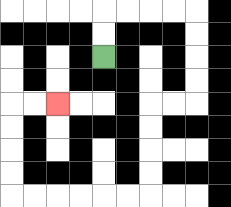{'start': '[4, 2]', 'end': '[2, 4]', 'path_directions': 'U,U,R,R,R,R,D,D,D,D,L,L,D,D,D,D,L,L,L,L,L,L,U,U,U,U,R,R', 'path_coordinates': '[[4, 2], [4, 1], [4, 0], [5, 0], [6, 0], [7, 0], [8, 0], [8, 1], [8, 2], [8, 3], [8, 4], [7, 4], [6, 4], [6, 5], [6, 6], [6, 7], [6, 8], [5, 8], [4, 8], [3, 8], [2, 8], [1, 8], [0, 8], [0, 7], [0, 6], [0, 5], [0, 4], [1, 4], [2, 4]]'}